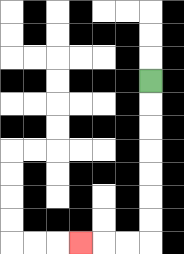{'start': '[6, 3]', 'end': '[3, 10]', 'path_directions': 'D,D,D,D,D,D,D,L,L,L', 'path_coordinates': '[[6, 3], [6, 4], [6, 5], [6, 6], [6, 7], [6, 8], [6, 9], [6, 10], [5, 10], [4, 10], [3, 10]]'}